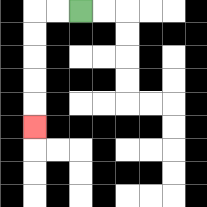{'start': '[3, 0]', 'end': '[1, 5]', 'path_directions': 'L,L,D,D,D,D,D', 'path_coordinates': '[[3, 0], [2, 0], [1, 0], [1, 1], [1, 2], [1, 3], [1, 4], [1, 5]]'}